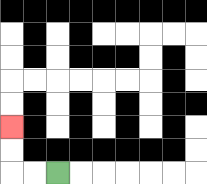{'start': '[2, 7]', 'end': '[0, 5]', 'path_directions': 'L,L,U,U', 'path_coordinates': '[[2, 7], [1, 7], [0, 7], [0, 6], [0, 5]]'}